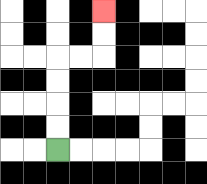{'start': '[2, 6]', 'end': '[4, 0]', 'path_directions': 'U,U,U,U,R,R,U,U', 'path_coordinates': '[[2, 6], [2, 5], [2, 4], [2, 3], [2, 2], [3, 2], [4, 2], [4, 1], [4, 0]]'}